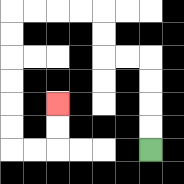{'start': '[6, 6]', 'end': '[2, 4]', 'path_directions': 'U,U,U,U,L,L,U,U,L,L,L,L,D,D,D,D,D,D,R,R,U,U', 'path_coordinates': '[[6, 6], [6, 5], [6, 4], [6, 3], [6, 2], [5, 2], [4, 2], [4, 1], [4, 0], [3, 0], [2, 0], [1, 0], [0, 0], [0, 1], [0, 2], [0, 3], [0, 4], [0, 5], [0, 6], [1, 6], [2, 6], [2, 5], [2, 4]]'}